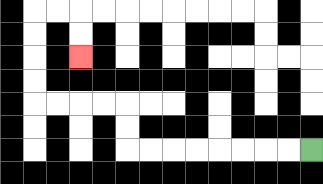{'start': '[13, 6]', 'end': '[3, 2]', 'path_directions': 'L,L,L,L,L,L,L,L,U,U,L,L,L,L,U,U,U,U,R,R,D,D', 'path_coordinates': '[[13, 6], [12, 6], [11, 6], [10, 6], [9, 6], [8, 6], [7, 6], [6, 6], [5, 6], [5, 5], [5, 4], [4, 4], [3, 4], [2, 4], [1, 4], [1, 3], [1, 2], [1, 1], [1, 0], [2, 0], [3, 0], [3, 1], [3, 2]]'}